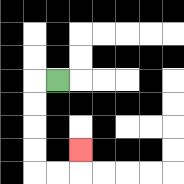{'start': '[2, 3]', 'end': '[3, 6]', 'path_directions': 'L,D,D,D,D,R,R,U', 'path_coordinates': '[[2, 3], [1, 3], [1, 4], [1, 5], [1, 6], [1, 7], [2, 7], [3, 7], [3, 6]]'}